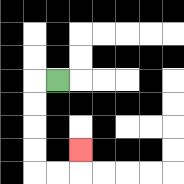{'start': '[2, 3]', 'end': '[3, 6]', 'path_directions': 'L,D,D,D,D,R,R,U', 'path_coordinates': '[[2, 3], [1, 3], [1, 4], [1, 5], [1, 6], [1, 7], [2, 7], [3, 7], [3, 6]]'}